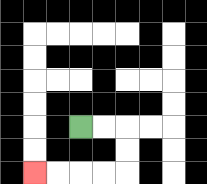{'start': '[3, 5]', 'end': '[1, 7]', 'path_directions': 'R,R,D,D,L,L,L,L', 'path_coordinates': '[[3, 5], [4, 5], [5, 5], [5, 6], [5, 7], [4, 7], [3, 7], [2, 7], [1, 7]]'}